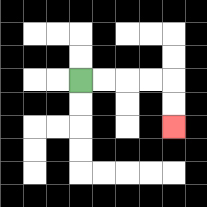{'start': '[3, 3]', 'end': '[7, 5]', 'path_directions': 'R,R,R,R,D,D', 'path_coordinates': '[[3, 3], [4, 3], [5, 3], [6, 3], [7, 3], [7, 4], [7, 5]]'}